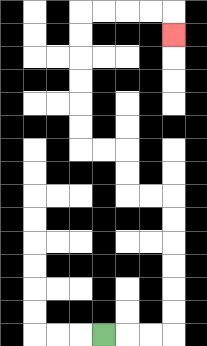{'start': '[4, 14]', 'end': '[7, 1]', 'path_directions': 'R,R,R,U,U,U,U,U,U,L,L,U,U,L,L,U,U,U,U,U,U,R,R,R,R,D', 'path_coordinates': '[[4, 14], [5, 14], [6, 14], [7, 14], [7, 13], [7, 12], [7, 11], [7, 10], [7, 9], [7, 8], [6, 8], [5, 8], [5, 7], [5, 6], [4, 6], [3, 6], [3, 5], [3, 4], [3, 3], [3, 2], [3, 1], [3, 0], [4, 0], [5, 0], [6, 0], [7, 0], [7, 1]]'}